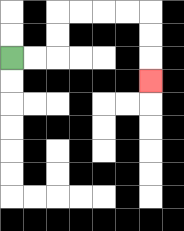{'start': '[0, 2]', 'end': '[6, 3]', 'path_directions': 'R,R,U,U,R,R,R,R,D,D,D', 'path_coordinates': '[[0, 2], [1, 2], [2, 2], [2, 1], [2, 0], [3, 0], [4, 0], [5, 0], [6, 0], [6, 1], [6, 2], [6, 3]]'}